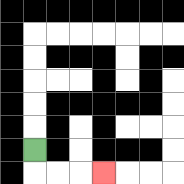{'start': '[1, 6]', 'end': '[4, 7]', 'path_directions': 'D,R,R,R', 'path_coordinates': '[[1, 6], [1, 7], [2, 7], [3, 7], [4, 7]]'}